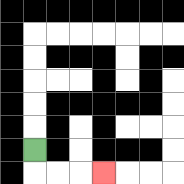{'start': '[1, 6]', 'end': '[4, 7]', 'path_directions': 'D,R,R,R', 'path_coordinates': '[[1, 6], [1, 7], [2, 7], [3, 7], [4, 7]]'}